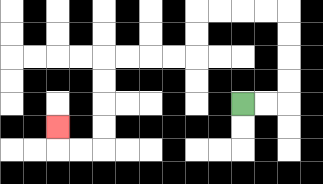{'start': '[10, 4]', 'end': '[2, 5]', 'path_directions': 'R,R,U,U,U,U,L,L,L,L,D,D,L,L,L,L,D,D,D,D,L,L,U', 'path_coordinates': '[[10, 4], [11, 4], [12, 4], [12, 3], [12, 2], [12, 1], [12, 0], [11, 0], [10, 0], [9, 0], [8, 0], [8, 1], [8, 2], [7, 2], [6, 2], [5, 2], [4, 2], [4, 3], [4, 4], [4, 5], [4, 6], [3, 6], [2, 6], [2, 5]]'}